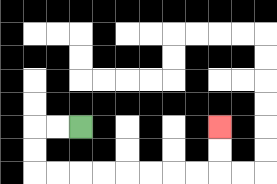{'start': '[3, 5]', 'end': '[9, 5]', 'path_directions': 'L,L,D,D,R,R,R,R,R,R,R,R,U,U', 'path_coordinates': '[[3, 5], [2, 5], [1, 5], [1, 6], [1, 7], [2, 7], [3, 7], [4, 7], [5, 7], [6, 7], [7, 7], [8, 7], [9, 7], [9, 6], [9, 5]]'}